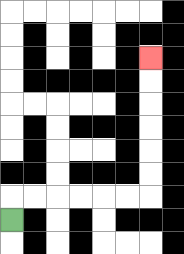{'start': '[0, 9]', 'end': '[6, 2]', 'path_directions': 'U,R,R,R,R,R,R,U,U,U,U,U,U', 'path_coordinates': '[[0, 9], [0, 8], [1, 8], [2, 8], [3, 8], [4, 8], [5, 8], [6, 8], [6, 7], [6, 6], [6, 5], [6, 4], [6, 3], [6, 2]]'}